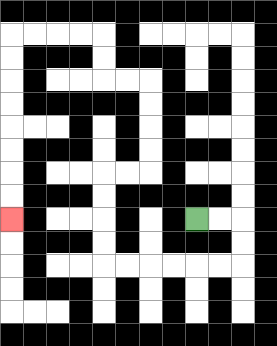{'start': '[8, 9]', 'end': '[0, 9]', 'path_directions': 'R,R,D,D,L,L,L,L,L,L,U,U,U,U,R,R,U,U,U,U,L,L,U,U,L,L,L,L,D,D,D,D,D,D,D,D', 'path_coordinates': '[[8, 9], [9, 9], [10, 9], [10, 10], [10, 11], [9, 11], [8, 11], [7, 11], [6, 11], [5, 11], [4, 11], [4, 10], [4, 9], [4, 8], [4, 7], [5, 7], [6, 7], [6, 6], [6, 5], [6, 4], [6, 3], [5, 3], [4, 3], [4, 2], [4, 1], [3, 1], [2, 1], [1, 1], [0, 1], [0, 2], [0, 3], [0, 4], [0, 5], [0, 6], [0, 7], [0, 8], [0, 9]]'}